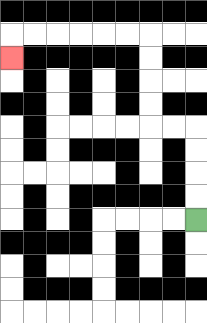{'start': '[8, 9]', 'end': '[0, 2]', 'path_directions': 'U,U,U,U,L,L,U,U,U,U,L,L,L,L,L,L,D', 'path_coordinates': '[[8, 9], [8, 8], [8, 7], [8, 6], [8, 5], [7, 5], [6, 5], [6, 4], [6, 3], [6, 2], [6, 1], [5, 1], [4, 1], [3, 1], [2, 1], [1, 1], [0, 1], [0, 2]]'}